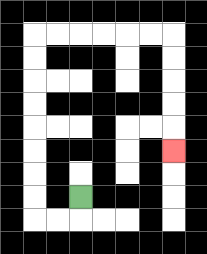{'start': '[3, 8]', 'end': '[7, 6]', 'path_directions': 'D,L,L,U,U,U,U,U,U,U,U,R,R,R,R,R,R,D,D,D,D,D', 'path_coordinates': '[[3, 8], [3, 9], [2, 9], [1, 9], [1, 8], [1, 7], [1, 6], [1, 5], [1, 4], [1, 3], [1, 2], [1, 1], [2, 1], [3, 1], [4, 1], [5, 1], [6, 1], [7, 1], [7, 2], [7, 3], [7, 4], [7, 5], [7, 6]]'}